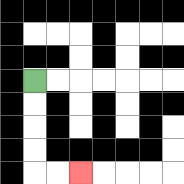{'start': '[1, 3]', 'end': '[3, 7]', 'path_directions': 'D,D,D,D,R,R', 'path_coordinates': '[[1, 3], [1, 4], [1, 5], [1, 6], [1, 7], [2, 7], [3, 7]]'}